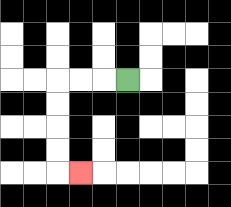{'start': '[5, 3]', 'end': '[3, 7]', 'path_directions': 'L,L,L,D,D,D,D,R', 'path_coordinates': '[[5, 3], [4, 3], [3, 3], [2, 3], [2, 4], [2, 5], [2, 6], [2, 7], [3, 7]]'}